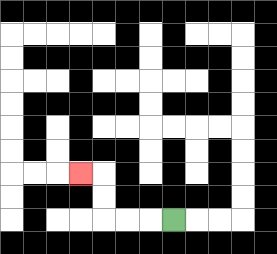{'start': '[7, 9]', 'end': '[3, 7]', 'path_directions': 'L,L,L,U,U,L', 'path_coordinates': '[[7, 9], [6, 9], [5, 9], [4, 9], [4, 8], [4, 7], [3, 7]]'}